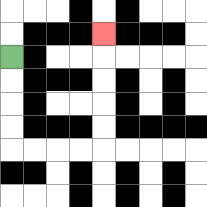{'start': '[0, 2]', 'end': '[4, 1]', 'path_directions': 'D,D,D,D,R,R,R,R,U,U,U,U,U', 'path_coordinates': '[[0, 2], [0, 3], [0, 4], [0, 5], [0, 6], [1, 6], [2, 6], [3, 6], [4, 6], [4, 5], [4, 4], [4, 3], [4, 2], [4, 1]]'}